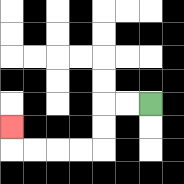{'start': '[6, 4]', 'end': '[0, 5]', 'path_directions': 'L,L,D,D,L,L,L,L,U', 'path_coordinates': '[[6, 4], [5, 4], [4, 4], [4, 5], [4, 6], [3, 6], [2, 6], [1, 6], [0, 6], [0, 5]]'}